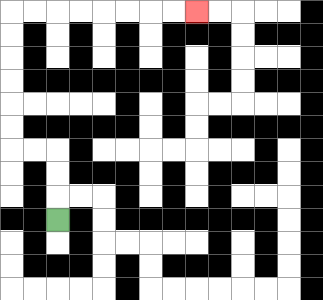{'start': '[2, 9]', 'end': '[8, 0]', 'path_directions': 'U,U,U,L,L,U,U,U,U,U,U,R,R,R,R,R,R,R,R', 'path_coordinates': '[[2, 9], [2, 8], [2, 7], [2, 6], [1, 6], [0, 6], [0, 5], [0, 4], [0, 3], [0, 2], [0, 1], [0, 0], [1, 0], [2, 0], [3, 0], [4, 0], [5, 0], [6, 0], [7, 0], [8, 0]]'}